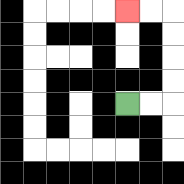{'start': '[5, 4]', 'end': '[5, 0]', 'path_directions': 'R,R,U,U,U,U,L,L', 'path_coordinates': '[[5, 4], [6, 4], [7, 4], [7, 3], [7, 2], [7, 1], [7, 0], [6, 0], [5, 0]]'}